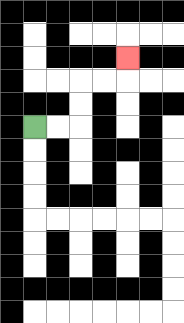{'start': '[1, 5]', 'end': '[5, 2]', 'path_directions': 'R,R,U,U,R,R,U', 'path_coordinates': '[[1, 5], [2, 5], [3, 5], [3, 4], [3, 3], [4, 3], [5, 3], [5, 2]]'}